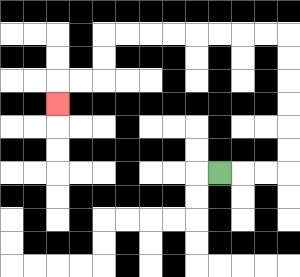{'start': '[9, 7]', 'end': '[2, 4]', 'path_directions': 'R,R,R,U,U,U,U,U,U,L,L,L,L,L,L,L,L,D,D,L,L,D', 'path_coordinates': '[[9, 7], [10, 7], [11, 7], [12, 7], [12, 6], [12, 5], [12, 4], [12, 3], [12, 2], [12, 1], [11, 1], [10, 1], [9, 1], [8, 1], [7, 1], [6, 1], [5, 1], [4, 1], [4, 2], [4, 3], [3, 3], [2, 3], [2, 4]]'}